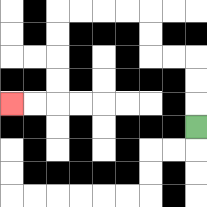{'start': '[8, 5]', 'end': '[0, 4]', 'path_directions': 'U,U,U,L,L,U,U,L,L,L,L,D,D,D,D,L,L', 'path_coordinates': '[[8, 5], [8, 4], [8, 3], [8, 2], [7, 2], [6, 2], [6, 1], [6, 0], [5, 0], [4, 0], [3, 0], [2, 0], [2, 1], [2, 2], [2, 3], [2, 4], [1, 4], [0, 4]]'}